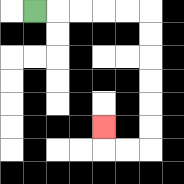{'start': '[1, 0]', 'end': '[4, 5]', 'path_directions': 'R,R,R,R,R,D,D,D,D,D,D,L,L,U', 'path_coordinates': '[[1, 0], [2, 0], [3, 0], [4, 0], [5, 0], [6, 0], [6, 1], [6, 2], [6, 3], [6, 4], [6, 5], [6, 6], [5, 6], [4, 6], [4, 5]]'}